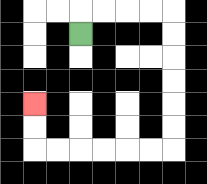{'start': '[3, 1]', 'end': '[1, 4]', 'path_directions': 'U,R,R,R,R,D,D,D,D,D,D,L,L,L,L,L,L,U,U', 'path_coordinates': '[[3, 1], [3, 0], [4, 0], [5, 0], [6, 0], [7, 0], [7, 1], [7, 2], [7, 3], [7, 4], [7, 5], [7, 6], [6, 6], [5, 6], [4, 6], [3, 6], [2, 6], [1, 6], [1, 5], [1, 4]]'}